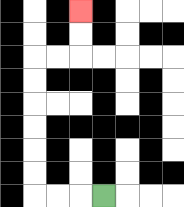{'start': '[4, 8]', 'end': '[3, 0]', 'path_directions': 'L,L,L,U,U,U,U,U,U,R,R,U,U', 'path_coordinates': '[[4, 8], [3, 8], [2, 8], [1, 8], [1, 7], [1, 6], [1, 5], [1, 4], [1, 3], [1, 2], [2, 2], [3, 2], [3, 1], [3, 0]]'}